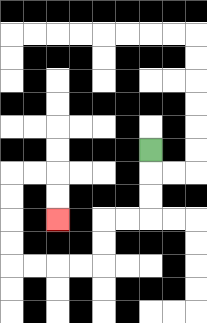{'start': '[6, 6]', 'end': '[2, 9]', 'path_directions': 'D,D,D,L,L,D,D,L,L,L,L,U,U,U,U,R,R,D,D', 'path_coordinates': '[[6, 6], [6, 7], [6, 8], [6, 9], [5, 9], [4, 9], [4, 10], [4, 11], [3, 11], [2, 11], [1, 11], [0, 11], [0, 10], [0, 9], [0, 8], [0, 7], [1, 7], [2, 7], [2, 8], [2, 9]]'}